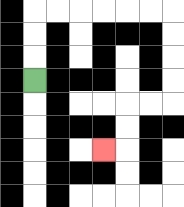{'start': '[1, 3]', 'end': '[4, 6]', 'path_directions': 'U,U,U,R,R,R,R,R,R,D,D,D,D,L,L,D,D,L', 'path_coordinates': '[[1, 3], [1, 2], [1, 1], [1, 0], [2, 0], [3, 0], [4, 0], [5, 0], [6, 0], [7, 0], [7, 1], [7, 2], [7, 3], [7, 4], [6, 4], [5, 4], [5, 5], [5, 6], [4, 6]]'}